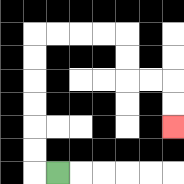{'start': '[2, 7]', 'end': '[7, 5]', 'path_directions': 'L,U,U,U,U,U,U,R,R,R,R,D,D,R,R,D,D', 'path_coordinates': '[[2, 7], [1, 7], [1, 6], [1, 5], [1, 4], [1, 3], [1, 2], [1, 1], [2, 1], [3, 1], [4, 1], [5, 1], [5, 2], [5, 3], [6, 3], [7, 3], [7, 4], [7, 5]]'}